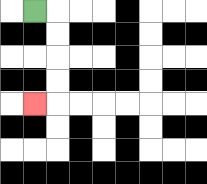{'start': '[1, 0]', 'end': '[1, 4]', 'path_directions': 'R,D,D,D,D,L', 'path_coordinates': '[[1, 0], [2, 0], [2, 1], [2, 2], [2, 3], [2, 4], [1, 4]]'}